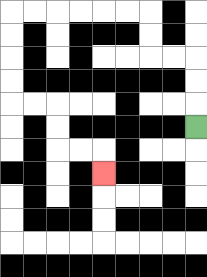{'start': '[8, 5]', 'end': '[4, 7]', 'path_directions': 'U,U,U,L,L,U,U,L,L,L,L,L,L,D,D,D,D,R,R,D,D,R,R,D', 'path_coordinates': '[[8, 5], [8, 4], [8, 3], [8, 2], [7, 2], [6, 2], [6, 1], [6, 0], [5, 0], [4, 0], [3, 0], [2, 0], [1, 0], [0, 0], [0, 1], [0, 2], [0, 3], [0, 4], [1, 4], [2, 4], [2, 5], [2, 6], [3, 6], [4, 6], [4, 7]]'}